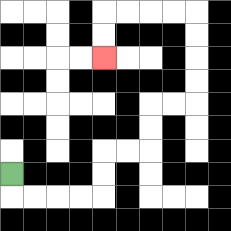{'start': '[0, 7]', 'end': '[4, 2]', 'path_directions': 'D,R,R,R,R,U,U,R,R,U,U,R,R,U,U,U,U,L,L,L,L,D,D', 'path_coordinates': '[[0, 7], [0, 8], [1, 8], [2, 8], [3, 8], [4, 8], [4, 7], [4, 6], [5, 6], [6, 6], [6, 5], [6, 4], [7, 4], [8, 4], [8, 3], [8, 2], [8, 1], [8, 0], [7, 0], [6, 0], [5, 0], [4, 0], [4, 1], [4, 2]]'}